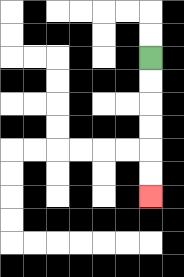{'start': '[6, 2]', 'end': '[6, 8]', 'path_directions': 'D,D,D,D,D,D', 'path_coordinates': '[[6, 2], [6, 3], [6, 4], [6, 5], [6, 6], [6, 7], [6, 8]]'}